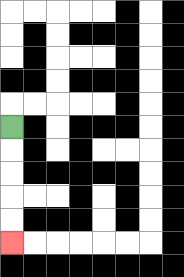{'start': '[0, 5]', 'end': '[0, 10]', 'path_directions': 'D,D,D,D,D', 'path_coordinates': '[[0, 5], [0, 6], [0, 7], [0, 8], [0, 9], [0, 10]]'}